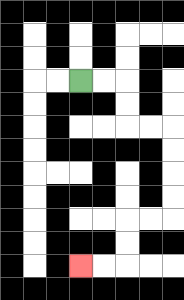{'start': '[3, 3]', 'end': '[3, 11]', 'path_directions': 'R,R,D,D,R,R,D,D,D,D,L,L,D,D,L,L', 'path_coordinates': '[[3, 3], [4, 3], [5, 3], [5, 4], [5, 5], [6, 5], [7, 5], [7, 6], [7, 7], [7, 8], [7, 9], [6, 9], [5, 9], [5, 10], [5, 11], [4, 11], [3, 11]]'}